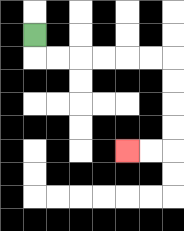{'start': '[1, 1]', 'end': '[5, 6]', 'path_directions': 'D,R,R,R,R,R,R,D,D,D,D,L,L', 'path_coordinates': '[[1, 1], [1, 2], [2, 2], [3, 2], [4, 2], [5, 2], [6, 2], [7, 2], [7, 3], [7, 4], [7, 5], [7, 6], [6, 6], [5, 6]]'}